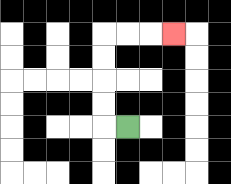{'start': '[5, 5]', 'end': '[7, 1]', 'path_directions': 'L,U,U,U,U,R,R,R', 'path_coordinates': '[[5, 5], [4, 5], [4, 4], [4, 3], [4, 2], [4, 1], [5, 1], [6, 1], [7, 1]]'}